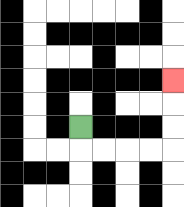{'start': '[3, 5]', 'end': '[7, 3]', 'path_directions': 'D,R,R,R,R,U,U,U', 'path_coordinates': '[[3, 5], [3, 6], [4, 6], [5, 6], [6, 6], [7, 6], [7, 5], [7, 4], [7, 3]]'}